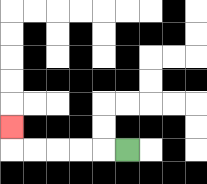{'start': '[5, 6]', 'end': '[0, 5]', 'path_directions': 'L,L,L,L,L,U', 'path_coordinates': '[[5, 6], [4, 6], [3, 6], [2, 6], [1, 6], [0, 6], [0, 5]]'}